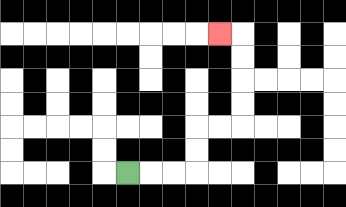{'start': '[5, 7]', 'end': '[9, 1]', 'path_directions': 'R,R,R,U,U,R,R,U,U,U,U,L', 'path_coordinates': '[[5, 7], [6, 7], [7, 7], [8, 7], [8, 6], [8, 5], [9, 5], [10, 5], [10, 4], [10, 3], [10, 2], [10, 1], [9, 1]]'}